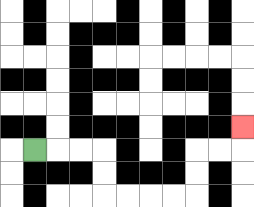{'start': '[1, 6]', 'end': '[10, 5]', 'path_directions': 'R,R,R,D,D,R,R,R,R,U,U,R,R,U', 'path_coordinates': '[[1, 6], [2, 6], [3, 6], [4, 6], [4, 7], [4, 8], [5, 8], [6, 8], [7, 8], [8, 8], [8, 7], [8, 6], [9, 6], [10, 6], [10, 5]]'}